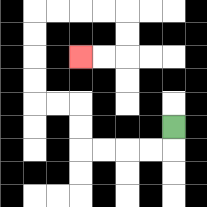{'start': '[7, 5]', 'end': '[3, 2]', 'path_directions': 'D,L,L,L,L,U,U,L,L,U,U,U,U,R,R,R,R,D,D,L,L', 'path_coordinates': '[[7, 5], [7, 6], [6, 6], [5, 6], [4, 6], [3, 6], [3, 5], [3, 4], [2, 4], [1, 4], [1, 3], [1, 2], [1, 1], [1, 0], [2, 0], [3, 0], [4, 0], [5, 0], [5, 1], [5, 2], [4, 2], [3, 2]]'}